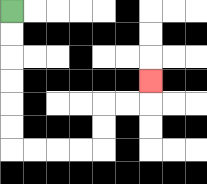{'start': '[0, 0]', 'end': '[6, 3]', 'path_directions': 'D,D,D,D,D,D,R,R,R,R,U,U,R,R,U', 'path_coordinates': '[[0, 0], [0, 1], [0, 2], [0, 3], [0, 4], [0, 5], [0, 6], [1, 6], [2, 6], [3, 6], [4, 6], [4, 5], [4, 4], [5, 4], [6, 4], [6, 3]]'}